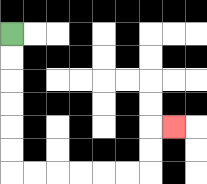{'start': '[0, 1]', 'end': '[7, 5]', 'path_directions': 'D,D,D,D,D,D,R,R,R,R,R,R,U,U,R', 'path_coordinates': '[[0, 1], [0, 2], [0, 3], [0, 4], [0, 5], [0, 6], [0, 7], [1, 7], [2, 7], [3, 7], [4, 7], [5, 7], [6, 7], [6, 6], [6, 5], [7, 5]]'}